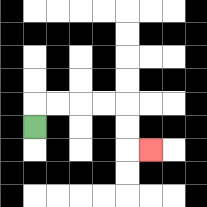{'start': '[1, 5]', 'end': '[6, 6]', 'path_directions': 'U,R,R,R,R,D,D,R', 'path_coordinates': '[[1, 5], [1, 4], [2, 4], [3, 4], [4, 4], [5, 4], [5, 5], [5, 6], [6, 6]]'}